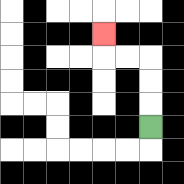{'start': '[6, 5]', 'end': '[4, 1]', 'path_directions': 'U,U,U,L,L,U', 'path_coordinates': '[[6, 5], [6, 4], [6, 3], [6, 2], [5, 2], [4, 2], [4, 1]]'}